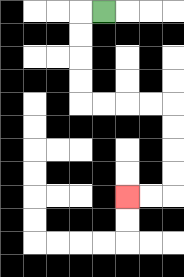{'start': '[4, 0]', 'end': '[5, 8]', 'path_directions': 'L,D,D,D,D,R,R,R,R,D,D,D,D,L,L', 'path_coordinates': '[[4, 0], [3, 0], [3, 1], [3, 2], [3, 3], [3, 4], [4, 4], [5, 4], [6, 4], [7, 4], [7, 5], [7, 6], [7, 7], [7, 8], [6, 8], [5, 8]]'}